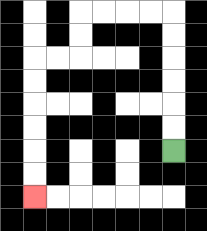{'start': '[7, 6]', 'end': '[1, 8]', 'path_directions': 'U,U,U,U,U,U,L,L,L,L,D,D,L,L,D,D,D,D,D,D', 'path_coordinates': '[[7, 6], [7, 5], [7, 4], [7, 3], [7, 2], [7, 1], [7, 0], [6, 0], [5, 0], [4, 0], [3, 0], [3, 1], [3, 2], [2, 2], [1, 2], [1, 3], [1, 4], [1, 5], [1, 6], [1, 7], [1, 8]]'}